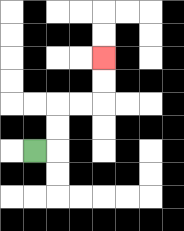{'start': '[1, 6]', 'end': '[4, 2]', 'path_directions': 'R,U,U,R,R,U,U', 'path_coordinates': '[[1, 6], [2, 6], [2, 5], [2, 4], [3, 4], [4, 4], [4, 3], [4, 2]]'}